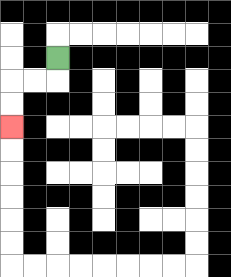{'start': '[2, 2]', 'end': '[0, 5]', 'path_directions': 'D,L,L,D,D', 'path_coordinates': '[[2, 2], [2, 3], [1, 3], [0, 3], [0, 4], [0, 5]]'}